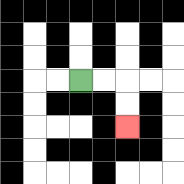{'start': '[3, 3]', 'end': '[5, 5]', 'path_directions': 'R,R,D,D', 'path_coordinates': '[[3, 3], [4, 3], [5, 3], [5, 4], [5, 5]]'}